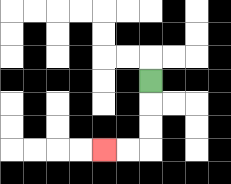{'start': '[6, 3]', 'end': '[4, 6]', 'path_directions': 'D,D,D,L,L', 'path_coordinates': '[[6, 3], [6, 4], [6, 5], [6, 6], [5, 6], [4, 6]]'}